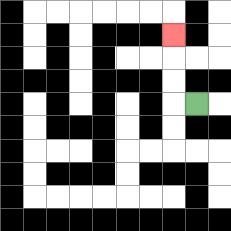{'start': '[8, 4]', 'end': '[7, 1]', 'path_directions': 'L,U,U,U', 'path_coordinates': '[[8, 4], [7, 4], [7, 3], [7, 2], [7, 1]]'}